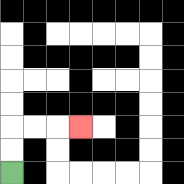{'start': '[0, 7]', 'end': '[3, 5]', 'path_directions': 'U,U,R,R,R', 'path_coordinates': '[[0, 7], [0, 6], [0, 5], [1, 5], [2, 5], [3, 5]]'}